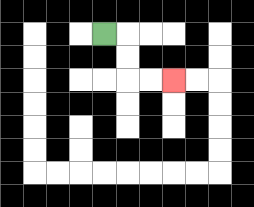{'start': '[4, 1]', 'end': '[7, 3]', 'path_directions': 'R,D,D,R,R', 'path_coordinates': '[[4, 1], [5, 1], [5, 2], [5, 3], [6, 3], [7, 3]]'}